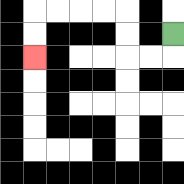{'start': '[7, 1]', 'end': '[1, 2]', 'path_directions': 'D,L,L,U,U,L,L,L,L,D,D', 'path_coordinates': '[[7, 1], [7, 2], [6, 2], [5, 2], [5, 1], [5, 0], [4, 0], [3, 0], [2, 0], [1, 0], [1, 1], [1, 2]]'}